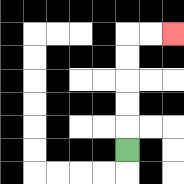{'start': '[5, 6]', 'end': '[7, 1]', 'path_directions': 'U,U,U,U,U,R,R', 'path_coordinates': '[[5, 6], [5, 5], [5, 4], [5, 3], [5, 2], [5, 1], [6, 1], [7, 1]]'}